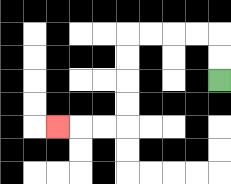{'start': '[9, 3]', 'end': '[2, 5]', 'path_directions': 'U,U,L,L,L,L,D,D,D,D,L,L,L', 'path_coordinates': '[[9, 3], [9, 2], [9, 1], [8, 1], [7, 1], [6, 1], [5, 1], [5, 2], [5, 3], [5, 4], [5, 5], [4, 5], [3, 5], [2, 5]]'}